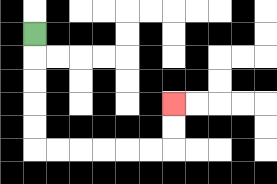{'start': '[1, 1]', 'end': '[7, 4]', 'path_directions': 'D,D,D,D,D,R,R,R,R,R,R,U,U', 'path_coordinates': '[[1, 1], [1, 2], [1, 3], [1, 4], [1, 5], [1, 6], [2, 6], [3, 6], [4, 6], [5, 6], [6, 6], [7, 6], [7, 5], [7, 4]]'}